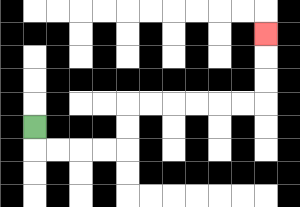{'start': '[1, 5]', 'end': '[11, 1]', 'path_directions': 'D,R,R,R,R,U,U,R,R,R,R,R,R,U,U,U', 'path_coordinates': '[[1, 5], [1, 6], [2, 6], [3, 6], [4, 6], [5, 6], [5, 5], [5, 4], [6, 4], [7, 4], [8, 4], [9, 4], [10, 4], [11, 4], [11, 3], [11, 2], [11, 1]]'}